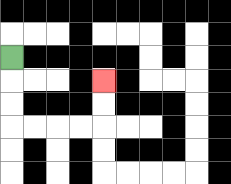{'start': '[0, 2]', 'end': '[4, 3]', 'path_directions': 'D,D,D,R,R,R,R,U,U', 'path_coordinates': '[[0, 2], [0, 3], [0, 4], [0, 5], [1, 5], [2, 5], [3, 5], [4, 5], [4, 4], [4, 3]]'}